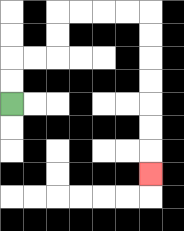{'start': '[0, 4]', 'end': '[6, 7]', 'path_directions': 'U,U,R,R,U,U,R,R,R,R,D,D,D,D,D,D,D', 'path_coordinates': '[[0, 4], [0, 3], [0, 2], [1, 2], [2, 2], [2, 1], [2, 0], [3, 0], [4, 0], [5, 0], [6, 0], [6, 1], [6, 2], [6, 3], [6, 4], [6, 5], [6, 6], [6, 7]]'}